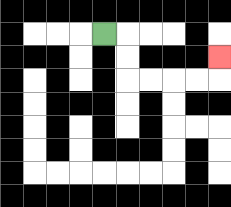{'start': '[4, 1]', 'end': '[9, 2]', 'path_directions': 'R,D,D,R,R,R,R,U', 'path_coordinates': '[[4, 1], [5, 1], [5, 2], [5, 3], [6, 3], [7, 3], [8, 3], [9, 3], [9, 2]]'}